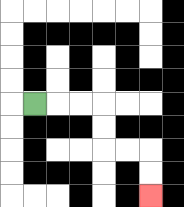{'start': '[1, 4]', 'end': '[6, 8]', 'path_directions': 'R,R,R,D,D,R,R,D,D', 'path_coordinates': '[[1, 4], [2, 4], [3, 4], [4, 4], [4, 5], [4, 6], [5, 6], [6, 6], [6, 7], [6, 8]]'}